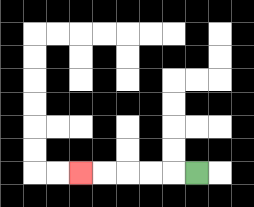{'start': '[8, 7]', 'end': '[3, 7]', 'path_directions': 'L,L,L,L,L', 'path_coordinates': '[[8, 7], [7, 7], [6, 7], [5, 7], [4, 7], [3, 7]]'}